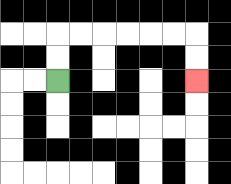{'start': '[2, 3]', 'end': '[8, 3]', 'path_directions': 'U,U,R,R,R,R,R,R,D,D', 'path_coordinates': '[[2, 3], [2, 2], [2, 1], [3, 1], [4, 1], [5, 1], [6, 1], [7, 1], [8, 1], [8, 2], [8, 3]]'}